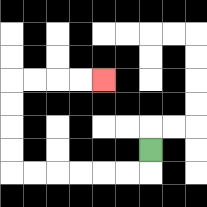{'start': '[6, 6]', 'end': '[4, 3]', 'path_directions': 'D,L,L,L,L,L,L,U,U,U,U,R,R,R,R', 'path_coordinates': '[[6, 6], [6, 7], [5, 7], [4, 7], [3, 7], [2, 7], [1, 7], [0, 7], [0, 6], [0, 5], [0, 4], [0, 3], [1, 3], [2, 3], [3, 3], [4, 3]]'}